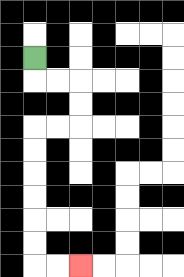{'start': '[1, 2]', 'end': '[3, 11]', 'path_directions': 'D,R,R,D,D,L,L,D,D,D,D,D,D,R,R', 'path_coordinates': '[[1, 2], [1, 3], [2, 3], [3, 3], [3, 4], [3, 5], [2, 5], [1, 5], [1, 6], [1, 7], [1, 8], [1, 9], [1, 10], [1, 11], [2, 11], [3, 11]]'}